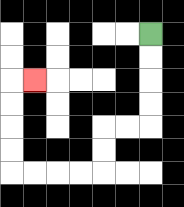{'start': '[6, 1]', 'end': '[1, 3]', 'path_directions': 'D,D,D,D,L,L,D,D,L,L,L,L,U,U,U,U,R', 'path_coordinates': '[[6, 1], [6, 2], [6, 3], [6, 4], [6, 5], [5, 5], [4, 5], [4, 6], [4, 7], [3, 7], [2, 7], [1, 7], [0, 7], [0, 6], [0, 5], [0, 4], [0, 3], [1, 3]]'}